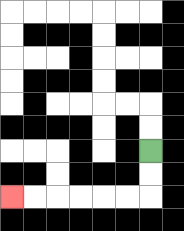{'start': '[6, 6]', 'end': '[0, 8]', 'path_directions': 'D,D,L,L,L,L,L,L', 'path_coordinates': '[[6, 6], [6, 7], [6, 8], [5, 8], [4, 8], [3, 8], [2, 8], [1, 8], [0, 8]]'}